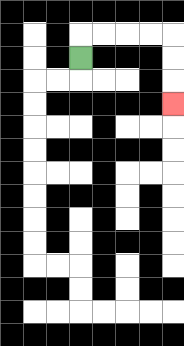{'start': '[3, 2]', 'end': '[7, 4]', 'path_directions': 'U,R,R,R,R,D,D,D', 'path_coordinates': '[[3, 2], [3, 1], [4, 1], [5, 1], [6, 1], [7, 1], [7, 2], [7, 3], [7, 4]]'}